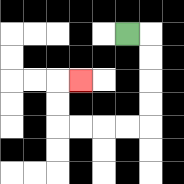{'start': '[5, 1]', 'end': '[3, 3]', 'path_directions': 'R,D,D,D,D,L,L,L,L,U,U,R', 'path_coordinates': '[[5, 1], [6, 1], [6, 2], [6, 3], [6, 4], [6, 5], [5, 5], [4, 5], [3, 5], [2, 5], [2, 4], [2, 3], [3, 3]]'}